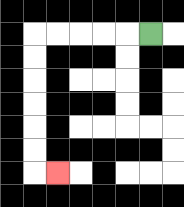{'start': '[6, 1]', 'end': '[2, 7]', 'path_directions': 'L,L,L,L,L,D,D,D,D,D,D,R', 'path_coordinates': '[[6, 1], [5, 1], [4, 1], [3, 1], [2, 1], [1, 1], [1, 2], [1, 3], [1, 4], [1, 5], [1, 6], [1, 7], [2, 7]]'}